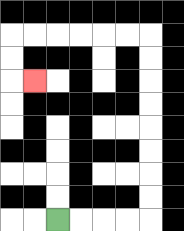{'start': '[2, 9]', 'end': '[1, 3]', 'path_directions': 'R,R,R,R,U,U,U,U,U,U,U,U,L,L,L,L,L,L,D,D,R', 'path_coordinates': '[[2, 9], [3, 9], [4, 9], [5, 9], [6, 9], [6, 8], [6, 7], [6, 6], [6, 5], [6, 4], [6, 3], [6, 2], [6, 1], [5, 1], [4, 1], [3, 1], [2, 1], [1, 1], [0, 1], [0, 2], [0, 3], [1, 3]]'}